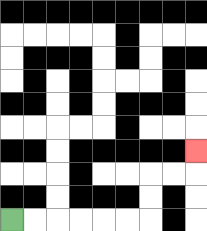{'start': '[0, 9]', 'end': '[8, 6]', 'path_directions': 'R,R,R,R,R,R,U,U,R,R,U', 'path_coordinates': '[[0, 9], [1, 9], [2, 9], [3, 9], [4, 9], [5, 9], [6, 9], [6, 8], [6, 7], [7, 7], [8, 7], [8, 6]]'}